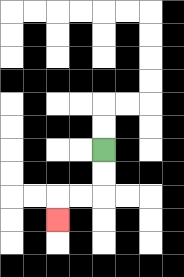{'start': '[4, 6]', 'end': '[2, 9]', 'path_directions': 'D,D,L,L,D', 'path_coordinates': '[[4, 6], [4, 7], [4, 8], [3, 8], [2, 8], [2, 9]]'}